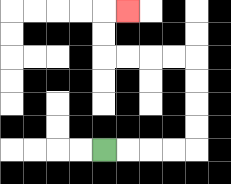{'start': '[4, 6]', 'end': '[5, 0]', 'path_directions': 'R,R,R,R,U,U,U,U,L,L,L,L,U,U,R', 'path_coordinates': '[[4, 6], [5, 6], [6, 6], [7, 6], [8, 6], [8, 5], [8, 4], [8, 3], [8, 2], [7, 2], [6, 2], [5, 2], [4, 2], [4, 1], [4, 0], [5, 0]]'}